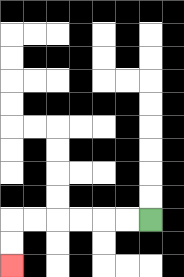{'start': '[6, 9]', 'end': '[0, 11]', 'path_directions': 'L,L,L,L,L,L,D,D', 'path_coordinates': '[[6, 9], [5, 9], [4, 9], [3, 9], [2, 9], [1, 9], [0, 9], [0, 10], [0, 11]]'}